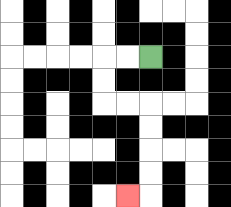{'start': '[6, 2]', 'end': '[5, 8]', 'path_directions': 'L,L,D,D,R,R,D,D,D,D,L', 'path_coordinates': '[[6, 2], [5, 2], [4, 2], [4, 3], [4, 4], [5, 4], [6, 4], [6, 5], [6, 6], [6, 7], [6, 8], [5, 8]]'}